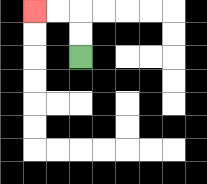{'start': '[3, 2]', 'end': '[1, 0]', 'path_directions': 'U,U,L,L', 'path_coordinates': '[[3, 2], [3, 1], [3, 0], [2, 0], [1, 0]]'}